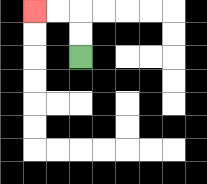{'start': '[3, 2]', 'end': '[1, 0]', 'path_directions': 'U,U,L,L', 'path_coordinates': '[[3, 2], [3, 1], [3, 0], [2, 0], [1, 0]]'}